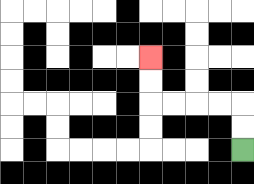{'start': '[10, 6]', 'end': '[6, 2]', 'path_directions': 'U,U,L,L,L,L,U,U', 'path_coordinates': '[[10, 6], [10, 5], [10, 4], [9, 4], [8, 4], [7, 4], [6, 4], [6, 3], [6, 2]]'}